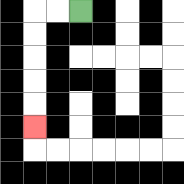{'start': '[3, 0]', 'end': '[1, 5]', 'path_directions': 'L,L,D,D,D,D,D', 'path_coordinates': '[[3, 0], [2, 0], [1, 0], [1, 1], [1, 2], [1, 3], [1, 4], [1, 5]]'}